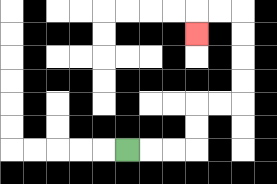{'start': '[5, 6]', 'end': '[8, 1]', 'path_directions': 'R,R,R,U,U,R,R,U,U,U,U,L,L,D', 'path_coordinates': '[[5, 6], [6, 6], [7, 6], [8, 6], [8, 5], [8, 4], [9, 4], [10, 4], [10, 3], [10, 2], [10, 1], [10, 0], [9, 0], [8, 0], [8, 1]]'}